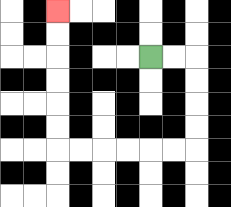{'start': '[6, 2]', 'end': '[2, 0]', 'path_directions': 'R,R,D,D,D,D,L,L,L,L,L,L,U,U,U,U,U,U', 'path_coordinates': '[[6, 2], [7, 2], [8, 2], [8, 3], [8, 4], [8, 5], [8, 6], [7, 6], [6, 6], [5, 6], [4, 6], [3, 6], [2, 6], [2, 5], [2, 4], [2, 3], [2, 2], [2, 1], [2, 0]]'}